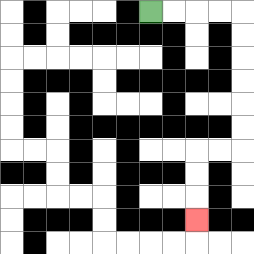{'start': '[6, 0]', 'end': '[8, 9]', 'path_directions': 'R,R,R,R,D,D,D,D,D,D,L,L,D,D,D', 'path_coordinates': '[[6, 0], [7, 0], [8, 0], [9, 0], [10, 0], [10, 1], [10, 2], [10, 3], [10, 4], [10, 5], [10, 6], [9, 6], [8, 6], [8, 7], [8, 8], [8, 9]]'}